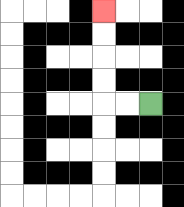{'start': '[6, 4]', 'end': '[4, 0]', 'path_directions': 'L,L,U,U,U,U', 'path_coordinates': '[[6, 4], [5, 4], [4, 4], [4, 3], [4, 2], [4, 1], [4, 0]]'}